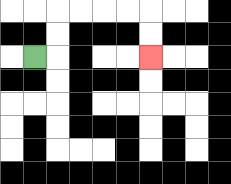{'start': '[1, 2]', 'end': '[6, 2]', 'path_directions': 'R,U,U,R,R,R,R,D,D', 'path_coordinates': '[[1, 2], [2, 2], [2, 1], [2, 0], [3, 0], [4, 0], [5, 0], [6, 0], [6, 1], [6, 2]]'}